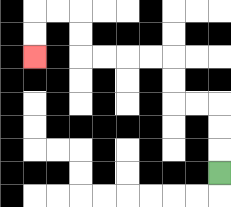{'start': '[9, 7]', 'end': '[1, 2]', 'path_directions': 'U,U,U,L,L,U,U,L,L,L,L,U,U,L,L,D,D', 'path_coordinates': '[[9, 7], [9, 6], [9, 5], [9, 4], [8, 4], [7, 4], [7, 3], [7, 2], [6, 2], [5, 2], [4, 2], [3, 2], [3, 1], [3, 0], [2, 0], [1, 0], [1, 1], [1, 2]]'}